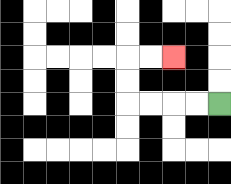{'start': '[9, 4]', 'end': '[7, 2]', 'path_directions': 'L,L,L,L,U,U,R,R', 'path_coordinates': '[[9, 4], [8, 4], [7, 4], [6, 4], [5, 4], [5, 3], [5, 2], [6, 2], [7, 2]]'}